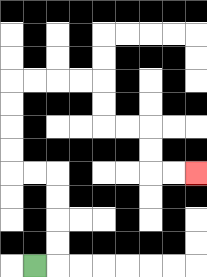{'start': '[1, 11]', 'end': '[8, 7]', 'path_directions': 'R,U,U,U,U,L,L,U,U,U,U,R,R,R,R,D,D,R,R,D,D,R,R', 'path_coordinates': '[[1, 11], [2, 11], [2, 10], [2, 9], [2, 8], [2, 7], [1, 7], [0, 7], [0, 6], [0, 5], [0, 4], [0, 3], [1, 3], [2, 3], [3, 3], [4, 3], [4, 4], [4, 5], [5, 5], [6, 5], [6, 6], [6, 7], [7, 7], [8, 7]]'}